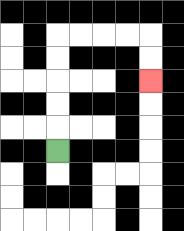{'start': '[2, 6]', 'end': '[6, 3]', 'path_directions': 'U,U,U,U,U,R,R,R,R,D,D', 'path_coordinates': '[[2, 6], [2, 5], [2, 4], [2, 3], [2, 2], [2, 1], [3, 1], [4, 1], [5, 1], [6, 1], [6, 2], [6, 3]]'}